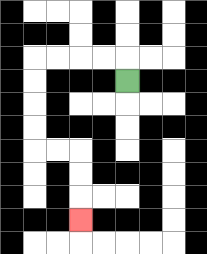{'start': '[5, 3]', 'end': '[3, 9]', 'path_directions': 'U,L,L,L,L,D,D,D,D,R,R,D,D,D', 'path_coordinates': '[[5, 3], [5, 2], [4, 2], [3, 2], [2, 2], [1, 2], [1, 3], [1, 4], [1, 5], [1, 6], [2, 6], [3, 6], [3, 7], [3, 8], [3, 9]]'}